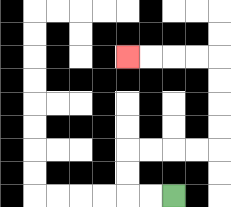{'start': '[7, 8]', 'end': '[5, 2]', 'path_directions': 'L,L,U,U,R,R,R,R,U,U,U,U,L,L,L,L', 'path_coordinates': '[[7, 8], [6, 8], [5, 8], [5, 7], [5, 6], [6, 6], [7, 6], [8, 6], [9, 6], [9, 5], [9, 4], [9, 3], [9, 2], [8, 2], [7, 2], [6, 2], [5, 2]]'}